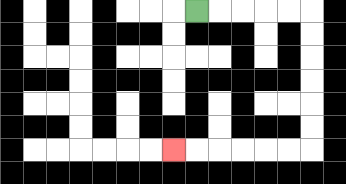{'start': '[8, 0]', 'end': '[7, 6]', 'path_directions': 'R,R,R,R,R,D,D,D,D,D,D,L,L,L,L,L,L', 'path_coordinates': '[[8, 0], [9, 0], [10, 0], [11, 0], [12, 0], [13, 0], [13, 1], [13, 2], [13, 3], [13, 4], [13, 5], [13, 6], [12, 6], [11, 6], [10, 6], [9, 6], [8, 6], [7, 6]]'}